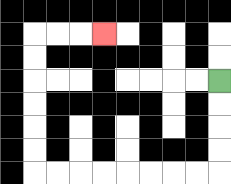{'start': '[9, 3]', 'end': '[4, 1]', 'path_directions': 'D,D,D,D,L,L,L,L,L,L,L,L,U,U,U,U,U,U,R,R,R', 'path_coordinates': '[[9, 3], [9, 4], [9, 5], [9, 6], [9, 7], [8, 7], [7, 7], [6, 7], [5, 7], [4, 7], [3, 7], [2, 7], [1, 7], [1, 6], [1, 5], [1, 4], [1, 3], [1, 2], [1, 1], [2, 1], [3, 1], [4, 1]]'}